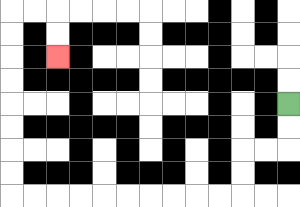{'start': '[12, 4]', 'end': '[2, 2]', 'path_directions': 'D,D,L,L,D,D,L,L,L,L,L,L,L,L,L,L,U,U,U,U,U,U,U,U,R,R,D,D', 'path_coordinates': '[[12, 4], [12, 5], [12, 6], [11, 6], [10, 6], [10, 7], [10, 8], [9, 8], [8, 8], [7, 8], [6, 8], [5, 8], [4, 8], [3, 8], [2, 8], [1, 8], [0, 8], [0, 7], [0, 6], [0, 5], [0, 4], [0, 3], [0, 2], [0, 1], [0, 0], [1, 0], [2, 0], [2, 1], [2, 2]]'}